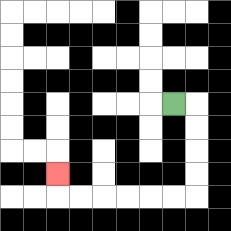{'start': '[7, 4]', 'end': '[2, 7]', 'path_directions': 'R,D,D,D,D,L,L,L,L,L,L,U', 'path_coordinates': '[[7, 4], [8, 4], [8, 5], [8, 6], [8, 7], [8, 8], [7, 8], [6, 8], [5, 8], [4, 8], [3, 8], [2, 8], [2, 7]]'}